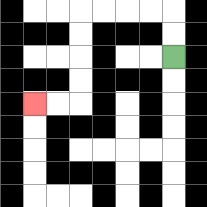{'start': '[7, 2]', 'end': '[1, 4]', 'path_directions': 'U,U,L,L,L,L,D,D,D,D,L,L', 'path_coordinates': '[[7, 2], [7, 1], [7, 0], [6, 0], [5, 0], [4, 0], [3, 0], [3, 1], [3, 2], [3, 3], [3, 4], [2, 4], [1, 4]]'}